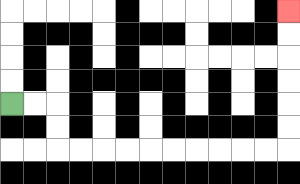{'start': '[0, 4]', 'end': '[12, 0]', 'path_directions': 'R,R,D,D,R,R,R,R,R,R,R,R,R,R,U,U,U,U,U,U', 'path_coordinates': '[[0, 4], [1, 4], [2, 4], [2, 5], [2, 6], [3, 6], [4, 6], [5, 6], [6, 6], [7, 6], [8, 6], [9, 6], [10, 6], [11, 6], [12, 6], [12, 5], [12, 4], [12, 3], [12, 2], [12, 1], [12, 0]]'}